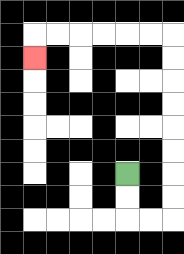{'start': '[5, 7]', 'end': '[1, 2]', 'path_directions': 'D,D,R,R,U,U,U,U,U,U,U,U,L,L,L,L,L,L,D', 'path_coordinates': '[[5, 7], [5, 8], [5, 9], [6, 9], [7, 9], [7, 8], [7, 7], [7, 6], [7, 5], [7, 4], [7, 3], [7, 2], [7, 1], [6, 1], [5, 1], [4, 1], [3, 1], [2, 1], [1, 1], [1, 2]]'}